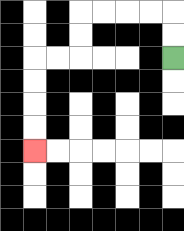{'start': '[7, 2]', 'end': '[1, 6]', 'path_directions': 'U,U,L,L,L,L,D,D,L,L,D,D,D,D', 'path_coordinates': '[[7, 2], [7, 1], [7, 0], [6, 0], [5, 0], [4, 0], [3, 0], [3, 1], [3, 2], [2, 2], [1, 2], [1, 3], [1, 4], [1, 5], [1, 6]]'}